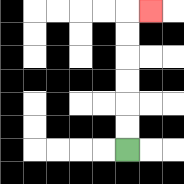{'start': '[5, 6]', 'end': '[6, 0]', 'path_directions': 'U,U,U,U,U,U,R', 'path_coordinates': '[[5, 6], [5, 5], [5, 4], [5, 3], [5, 2], [5, 1], [5, 0], [6, 0]]'}